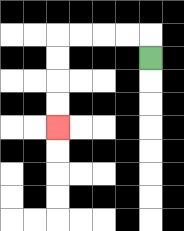{'start': '[6, 2]', 'end': '[2, 5]', 'path_directions': 'U,L,L,L,L,D,D,D,D', 'path_coordinates': '[[6, 2], [6, 1], [5, 1], [4, 1], [3, 1], [2, 1], [2, 2], [2, 3], [2, 4], [2, 5]]'}